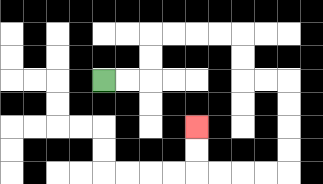{'start': '[4, 3]', 'end': '[8, 5]', 'path_directions': 'R,R,U,U,R,R,R,R,D,D,R,R,D,D,D,D,L,L,L,L,U,U', 'path_coordinates': '[[4, 3], [5, 3], [6, 3], [6, 2], [6, 1], [7, 1], [8, 1], [9, 1], [10, 1], [10, 2], [10, 3], [11, 3], [12, 3], [12, 4], [12, 5], [12, 6], [12, 7], [11, 7], [10, 7], [9, 7], [8, 7], [8, 6], [8, 5]]'}